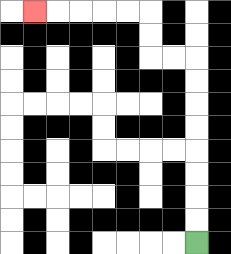{'start': '[8, 10]', 'end': '[1, 0]', 'path_directions': 'U,U,U,U,U,U,U,U,L,L,U,U,L,L,L,L,L', 'path_coordinates': '[[8, 10], [8, 9], [8, 8], [8, 7], [8, 6], [8, 5], [8, 4], [8, 3], [8, 2], [7, 2], [6, 2], [6, 1], [6, 0], [5, 0], [4, 0], [3, 0], [2, 0], [1, 0]]'}